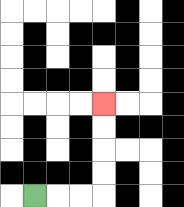{'start': '[1, 8]', 'end': '[4, 4]', 'path_directions': 'R,R,R,U,U,U,U', 'path_coordinates': '[[1, 8], [2, 8], [3, 8], [4, 8], [4, 7], [4, 6], [4, 5], [4, 4]]'}